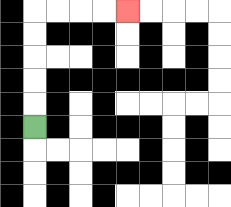{'start': '[1, 5]', 'end': '[5, 0]', 'path_directions': 'U,U,U,U,U,R,R,R,R', 'path_coordinates': '[[1, 5], [1, 4], [1, 3], [1, 2], [1, 1], [1, 0], [2, 0], [3, 0], [4, 0], [5, 0]]'}